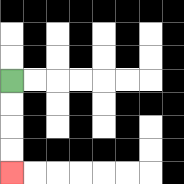{'start': '[0, 3]', 'end': '[0, 7]', 'path_directions': 'D,D,D,D', 'path_coordinates': '[[0, 3], [0, 4], [0, 5], [0, 6], [0, 7]]'}